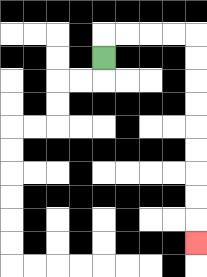{'start': '[4, 2]', 'end': '[8, 10]', 'path_directions': 'U,R,R,R,R,D,D,D,D,D,D,D,D,D', 'path_coordinates': '[[4, 2], [4, 1], [5, 1], [6, 1], [7, 1], [8, 1], [8, 2], [8, 3], [8, 4], [8, 5], [8, 6], [8, 7], [8, 8], [8, 9], [8, 10]]'}